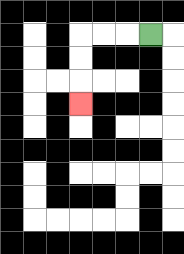{'start': '[6, 1]', 'end': '[3, 4]', 'path_directions': 'L,L,L,D,D,D', 'path_coordinates': '[[6, 1], [5, 1], [4, 1], [3, 1], [3, 2], [3, 3], [3, 4]]'}